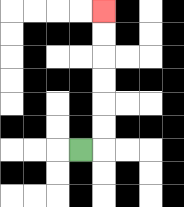{'start': '[3, 6]', 'end': '[4, 0]', 'path_directions': 'R,U,U,U,U,U,U', 'path_coordinates': '[[3, 6], [4, 6], [4, 5], [4, 4], [4, 3], [4, 2], [4, 1], [4, 0]]'}